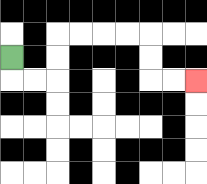{'start': '[0, 2]', 'end': '[8, 3]', 'path_directions': 'D,R,R,U,U,R,R,R,R,D,D,R,R', 'path_coordinates': '[[0, 2], [0, 3], [1, 3], [2, 3], [2, 2], [2, 1], [3, 1], [4, 1], [5, 1], [6, 1], [6, 2], [6, 3], [7, 3], [8, 3]]'}